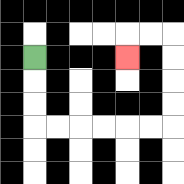{'start': '[1, 2]', 'end': '[5, 2]', 'path_directions': 'D,D,D,R,R,R,R,R,R,U,U,U,U,L,L,D', 'path_coordinates': '[[1, 2], [1, 3], [1, 4], [1, 5], [2, 5], [3, 5], [4, 5], [5, 5], [6, 5], [7, 5], [7, 4], [7, 3], [7, 2], [7, 1], [6, 1], [5, 1], [5, 2]]'}